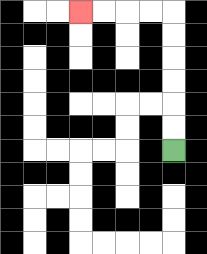{'start': '[7, 6]', 'end': '[3, 0]', 'path_directions': 'U,U,U,U,U,U,L,L,L,L', 'path_coordinates': '[[7, 6], [7, 5], [7, 4], [7, 3], [7, 2], [7, 1], [7, 0], [6, 0], [5, 0], [4, 0], [3, 0]]'}